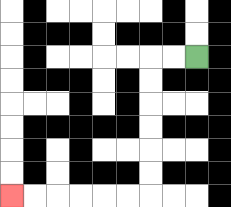{'start': '[8, 2]', 'end': '[0, 8]', 'path_directions': 'L,L,D,D,D,D,D,D,L,L,L,L,L,L', 'path_coordinates': '[[8, 2], [7, 2], [6, 2], [6, 3], [6, 4], [6, 5], [6, 6], [6, 7], [6, 8], [5, 8], [4, 8], [3, 8], [2, 8], [1, 8], [0, 8]]'}